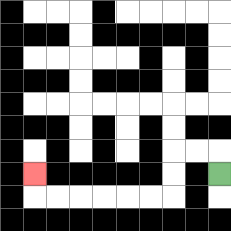{'start': '[9, 7]', 'end': '[1, 7]', 'path_directions': 'U,L,L,D,D,L,L,L,L,L,L,U', 'path_coordinates': '[[9, 7], [9, 6], [8, 6], [7, 6], [7, 7], [7, 8], [6, 8], [5, 8], [4, 8], [3, 8], [2, 8], [1, 8], [1, 7]]'}